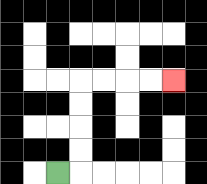{'start': '[2, 7]', 'end': '[7, 3]', 'path_directions': 'R,U,U,U,U,R,R,R,R', 'path_coordinates': '[[2, 7], [3, 7], [3, 6], [3, 5], [3, 4], [3, 3], [4, 3], [5, 3], [6, 3], [7, 3]]'}